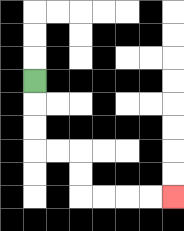{'start': '[1, 3]', 'end': '[7, 8]', 'path_directions': 'D,D,D,R,R,D,D,R,R,R,R', 'path_coordinates': '[[1, 3], [1, 4], [1, 5], [1, 6], [2, 6], [3, 6], [3, 7], [3, 8], [4, 8], [5, 8], [6, 8], [7, 8]]'}